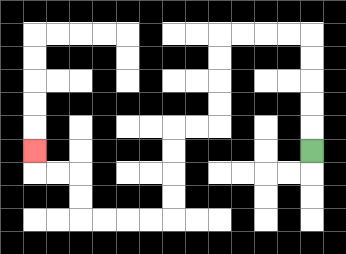{'start': '[13, 6]', 'end': '[1, 6]', 'path_directions': 'U,U,U,U,U,L,L,L,L,D,D,D,D,L,L,D,D,D,D,L,L,L,L,U,U,L,L,U', 'path_coordinates': '[[13, 6], [13, 5], [13, 4], [13, 3], [13, 2], [13, 1], [12, 1], [11, 1], [10, 1], [9, 1], [9, 2], [9, 3], [9, 4], [9, 5], [8, 5], [7, 5], [7, 6], [7, 7], [7, 8], [7, 9], [6, 9], [5, 9], [4, 9], [3, 9], [3, 8], [3, 7], [2, 7], [1, 7], [1, 6]]'}